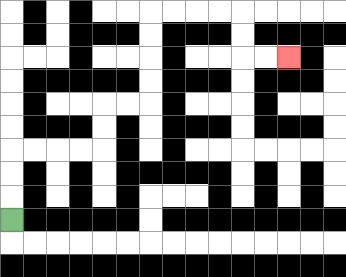{'start': '[0, 9]', 'end': '[12, 2]', 'path_directions': 'U,U,U,R,R,R,R,U,U,R,R,U,U,U,U,R,R,R,R,D,D,R,R', 'path_coordinates': '[[0, 9], [0, 8], [0, 7], [0, 6], [1, 6], [2, 6], [3, 6], [4, 6], [4, 5], [4, 4], [5, 4], [6, 4], [6, 3], [6, 2], [6, 1], [6, 0], [7, 0], [8, 0], [9, 0], [10, 0], [10, 1], [10, 2], [11, 2], [12, 2]]'}